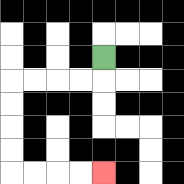{'start': '[4, 2]', 'end': '[4, 7]', 'path_directions': 'D,L,L,L,L,D,D,D,D,R,R,R,R', 'path_coordinates': '[[4, 2], [4, 3], [3, 3], [2, 3], [1, 3], [0, 3], [0, 4], [0, 5], [0, 6], [0, 7], [1, 7], [2, 7], [3, 7], [4, 7]]'}